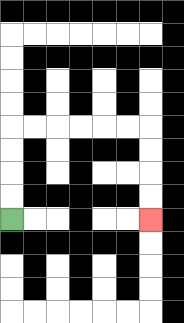{'start': '[0, 9]', 'end': '[6, 9]', 'path_directions': 'U,U,U,U,R,R,R,R,R,R,D,D,D,D', 'path_coordinates': '[[0, 9], [0, 8], [0, 7], [0, 6], [0, 5], [1, 5], [2, 5], [3, 5], [4, 5], [5, 5], [6, 5], [6, 6], [6, 7], [6, 8], [6, 9]]'}